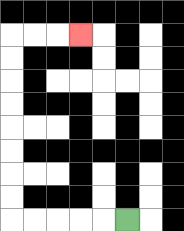{'start': '[5, 9]', 'end': '[3, 1]', 'path_directions': 'L,L,L,L,L,U,U,U,U,U,U,U,U,R,R,R', 'path_coordinates': '[[5, 9], [4, 9], [3, 9], [2, 9], [1, 9], [0, 9], [0, 8], [0, 7], [0, 6], [0, 5], [0, 4], [0, 3], [0, 2], [0, 1], [1, 1], [2, 1], [3, 1]]'}